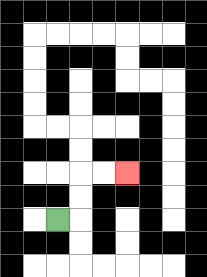{'start': '[2, 9]', 'end': '[5, 7]', 'path_directions': 'R,U,U,R,R', 'path_coordinates': '[[2, 9], [3, 9], [3, 8], [3, 7], [4, 7], [5, 7]]'}